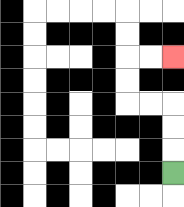{'start': '[7, 7]', 'end': '[7, 2]', 'path_directions': 'U,U,U,L,L,U,U,R,R', 'path_coordinates': '[[7, 7], [7, 6], [7, 5], [7, 4], [6, 4], [5, 4], [5, 3], [5, 2], [6, 2], [7, 2]]'}